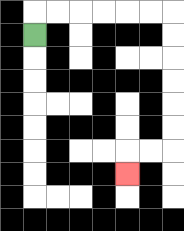{'start': '[1, 1]', 'end': '[5, 7]', 'path_directions': 'U,R,R,R,R,R,R,D,D,D,D,D,D,L,L,D', 'path_coordinates': '[[1, 1], [1, 0], [2, 0], [3, 0], [4, 0], [5, 0], [6, 0], [7, 0], [7, 1], [7, 2], [7, 3], [7, 4], [7, 5], [7, 6], [6, 6], [5, 6], [5, 7]]'}